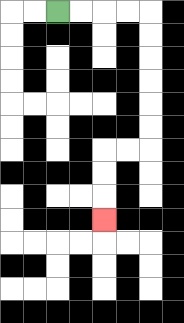{'start': '[2, 0]', 'end': '[4, 9]', 'path_directions': 'R,R,R,R,D,D,D,D,D,D,L,L,D,D,D', 'path_coordinates': '[[2, 0], [3, 0], [4, 0], [5, 0], [6, 0], [6, 1], [6, 2], [6, 3], [6, 4], [6, 5], [6, 6], [5, 6], [4, 6], [4, 7], [4, 8], [4, 9]]'}